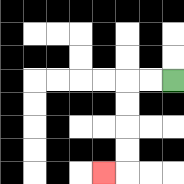{'start': '[7, 3]', 'end': '[4, 7]', 'path_directions': 'L,L,D,D,D,D,L', 'path_coordinates': '[[7, 3], [6, 3], [5, 3], [5, 4], [5, 5], [5, 6], [5, 7], [4, 7]]'}